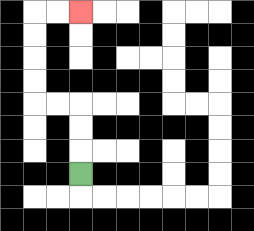{'start': '[3, 7]', 'end': '[3, 0]', 'path_directions': 'U,U,U,L,L,U,U,U,U,R,R', 'path_coordinates': '[[3, 7], [3, 6], [3, 5], [3, 4], [2, 4], [1, 4], [1, 3], [1, 2], [1, 1], [1, 0], [2, 0], [3, 0]]'}